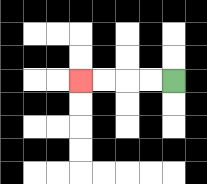{'start': '[7, 3]', 'end': '[3, 3]', 'path_directions': 'L,L,L,L', 'path_coordinates': '[[7, 3], [6, 3], [5, 3], [4, 3], [3, 3]]'}